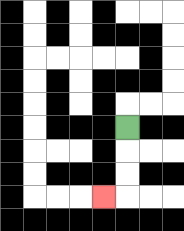{'start': '[5, 5]', 'end': '[4, 8]', 'path_directions': 'D,D,D,L', 'path_coordinates': '[[5, 5], [5, 6], [5, 7], [5, 8], [4, 8]]'}